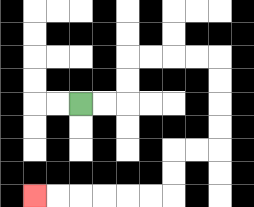{'start': '[3, 4]', 'end': '[1, 8]', 'path_directions': 'R,R,U,U,R,R,R,R,D,D,D,D,L,L,D,D,L,L,L,L,L,L', 'path_coordinates': '[[3, 4], [4, 4], [5, 4], [5, 3], [5, 2], [6, 2], [7, 2], [8, 2], [9, 2], [9, 3], [9, 4], [9, 5], [9, 6], [8, 6], [7, 6], [7, 7], [7, 8], [6, 8], [5, 8], [4, 8], [3, 8], [2, 8], [1, 8]]'}